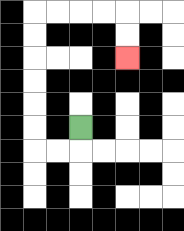{'start': '[3, 5]', 'end': '[5, 2]', 'path_directions': 'D,L,L,U,U,U,U,U,U,R,R,R,R,D,D', 'path_coordinates': '[[3, 5], [3, 6], [2, 6], [1, 6], [1, 5], [1, 4], [1, 3], [1, 2], [1, 1], [1, 0], [2, 0], [3, 0], [4, 0], [5, 0], [5, 1], [5, 2]]'}